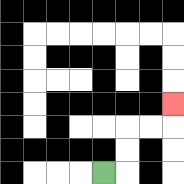{'start': '[4, 7]', 'end': '[7, 4]', 'path_directions': 'R,U,U,R,R,U', 'path_coordinates': '[[4, 7], [5, 7], [5, 6], [5, 5], [6, 5], [7, 5], [7, 4]]'}